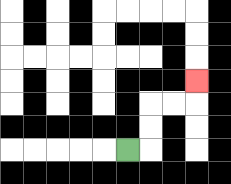{'start': '[5, 6]', 'end': '[8, 3]', 'path_directions': 'R,U,U,R,R,U', 'path_coordinates': '[[5, 6], [6, 6], [6, 5], [6, 4], [7, 4], [8, 4], [8, 3]]'}